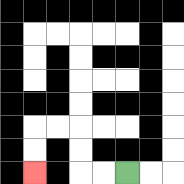{'start': '[5, 7]', 'end': '[1, 7]', 'path_directions': 'L,L,U,U,L,L,D,D', 'path_coordinates': '[[5, 7], [4, 7], [3, 7], [3, 6], [3, 5], [2, 5], [1, 5], [1, 6], [1, 7]]'}